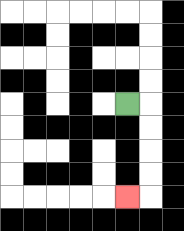{'start': '[5, 4]', 'end': '[5, 8]', 'path_directions': 'R,D,D,D,D,L', 'path_coordinates': '[[5, 4], [6, 4], [6, 5], [6, 6], [6, 7], [6, 8], [5, 8]]'}